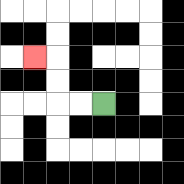{'start': '[4, 4]', 'end': '[1, 2]', 'path_directions': 'L,L,U,U,L', 'path_coordinates': '[[4, 4], [3, 4], [2, 4], [2, 3], [2, 2], [1, 2]]'}